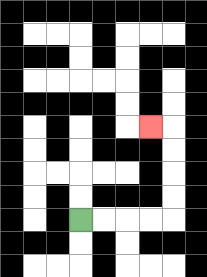{'start': '[3, 9]', 'end': '[6, 5]', 'path_directions': 'R,R,R,R,U,U,U,U,L', 'path_coordinates': '[[3, 9], [4, 9], [5, 9], [6, 9], [7, 9], [7, 8], [7, 7], [7, 6], [7, 5], [6, 5]]'}